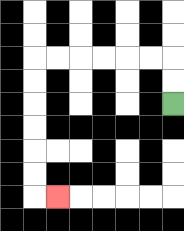{'start': '[7, 4]', 'end': '[2, 8]', 'path_directions': 'U,U,L,L,L,L,L,L,D,D,D,D,D,D,R', 'path_coordinates': '[[7, 4], [7, 3], [7, 2], [6, 2], [5, 2], [4, 2], [3, 2], [2, 2], [1, 2], [1, 3], [1, 4], [1, 5], [1, 6], [1, 7], [1, 8], [2, 8]]'}